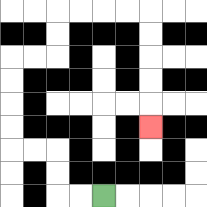{'start': '[4, 8]', 'end': '[6, 5]', 'path_directions': 'L,L,U,U,L,L,U,U,U,U,R,R,U,U,R,R,R,R,D,D,D,D,D', 'path_coordinates': '[[4, 8], [3, 8], [2, 8], [2, 7], [2, 6], [1, 6], [0, 6], [0, 5], [0, 4], [0, 3], [0, 2], [1, 2], [2, 2], [2, 1], [2, 0], [3, 0], [4, 0], [5, 0], [6, 0], [6, 1], [6, 2], [6, 3], [6, 4], [6, 5]]'}